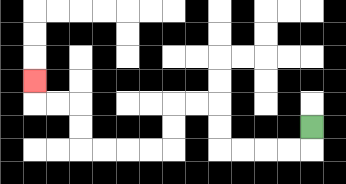{'start': '[13, 5]', 'end': '[1, 3]', 'path_directions': 'D,L,L,L,L,U,U,L,L,D,D,L,L,L,L,U,U,L,L,U', 'path_coordinates': '[[13, 5], [13, 6], [12, 6], [11, 6], [10, 6], [9, 6], [9, 5], [9, 4], [8, 4], [7, 4], [7, 5], [7, 6], [6, 6], [5, 6], [4, 6], [3, 6], [3, 5], [3, 4], [2, 4], [1, 4], [1, 3]]'}